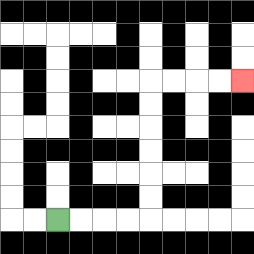{'start': '[2, 9]', 'end': '[10, 3]', 'path_directions': 'R,R,R,R,U,U,U,U,U,U,R,R,R,R', 'path_coordinates': '[[2, 9], [3, 9], [4, 9], [5, 9], [6, 9], [6, 8], [6, 7], [6, 6], [6, 5], [6, 4], [6, 3], [7, 3], [8, 3], [9, 3], [10, 3]]'}